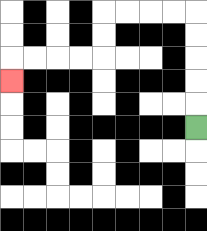{'start': '[8, 5]', 'end': '[0, 3]', 'path_directions': 'U,U,U,U,U,L,L,L,L,D,D,L,L,L,L,D', 'path_coordinates': '[[8, 5], [8, 4], [8, 3], [8, 2], [8, 1], [8, 0], [7, 0], [6, 0], [5, 0], [4, 0], [4, 1], [4, 2], [3, 2], [2, 2], [1, 2], [0, 2], [0, 3]]'}